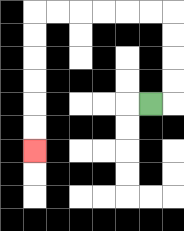{'start': '[6, 4]', 'end': '[1, 6]', 'path_directions': 'R,U,U,U,U,L,L,L,L,L,L,D,D,D,D,D,D', 'path_coordinates': '[[6, 4], [7, 4], [7, 3], [7, 2], [7, 1], [7, 0], [6, 0], [5, 0], [4, 0], [3, 0], [2, 0], [1, 0], [1, 1], [1, 2], [1, 3], [1, 4], [1, 5], [1, 6]]'}